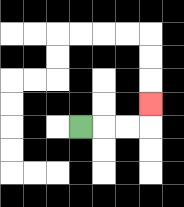{'start': '[3, 5]', 'end': '[6, 4]', 'path_directions': 'R,R,R,U', 'path_coordinates': '[[3, 5], [4, 5], [5, 5], [6, 5], [6, 4]]'}